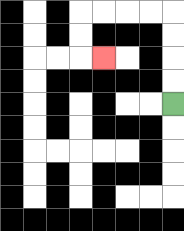{'start': '[7, 4]', 'end': '[4, 2]', 'path_directions': 'U,U,U,U,L,L,L,L,D,D,R', 'path_coordinates': '[[7, 4], [7, 3], [7, 2], [7, 1], [7, 0], [6, 0], [5, 0], [4, 0], [3, 0], [3, 1], [3, 2], [4, 2]]'}